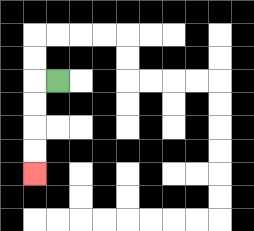{'start': '[2, 3]', 'end': '[1, 7]', 'path_directions': 'L,D,D,D,D', 'path_coordinates': '[[2, 3], [1, 3], [1, 4], [1, 5], [1, 6], [1, 7]]'}